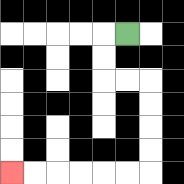{'start': '[5, 1]', 'end': '[0, 7]', 'path_directions': 'L,D,D,R,R,D,D,D,D,L,L,L,L,L,L', 'path_coordinates': '[[5, 1], [4, 1], [4, 2], [4, 3], [5, 3], [6, 3], [6, 4], [6, 5], [6, 6], [6, 7], [5, 7], [4, 7], [3, 7], [2, 7], [1, 7], [0, 7]]'}